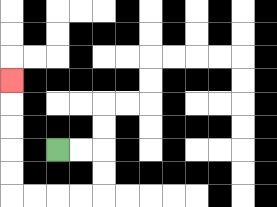{'start': '[2, 6]', 'end': '[0, 3]', 'path_directions': 'R,R,D,D,L,L,L,L,U,U,U,U,U', 'path_coordinates': '[[2, 6], [3, 6], [4, 6], [4, 7], [4, 8], [3, 8], [2, 8], [1, 8], [0, 8], [0, 7], [0, 6], [0, 5], [0, 4], [0, 3]]'}